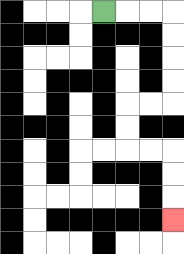{'start': '[4, 0]', 'end': '[7, 9]', 'path_directions': 'R,R,R,D,D,D,D,L,L,D,D,R,R,D,D,D', 'path_coordinates': '[[4, 0], [5, 0], [6, 0], [7, 0], [7, 1], [7, 2], [7, 3], [7, 4], [6, 4], [5, 4], [5, 5], [5, 6], [6, 6], [7, 6], [7, 7], [7, 8], [7, 9]]'}